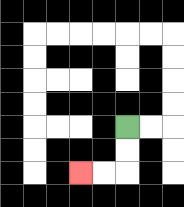{'start': '[5, 5]', 'end': '[3, 7]', 'path_directions': 'D,D,L,L', 'path_coordinates': '[[5, 5], [5, 6], [5, 7], [4, 7], [3, 7]]'}